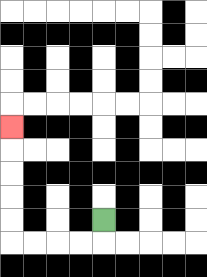{'start': '[4, 9]', 'end': '[0, 5]', 'path_directions': 'D,L,L,L,L,U,U,U,U,U', 'path_coordinates': '[[4, 9], [4, 10], [3, 10], [2, 10], [1, 10], [0, 10], [0, 9], [0, 8], [0, 7], [0, 6], [0, 5]]'}